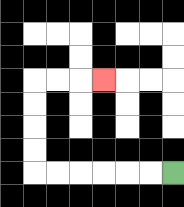{'start': '[7, 7]', 'end': '[4, 3]', 'path_directions': 'L,L,L,L,L,L,U,U,U,U,R,R,R', 'path_coordinates': '[[7, 7], [6, 7], [5, 7], [4, 7], [3, 7], [2, 7], [1, 7], [1, 6], [1, 5], [1, 4], [1, 3], [2, 3], [3, 3], [4, 3]]'}